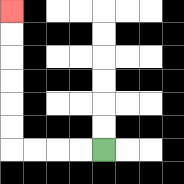{'start': '[4, 6]', 'end': '[0, 0]', 'path_directions': 'L,L,L,L,U,U,U,U,U,U', 'path_coordinates': '[[4, 6], [3, 6], [2, 6], [1, 6], [0, 6], [0, 5], [0, 4], [0, 3], [0, 2], [0, 1], [0, 0]]'}